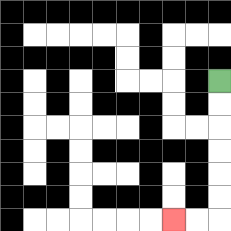{'start': '[9, 3]', 'end': '[7, 9]', 'path_directions': 'D,D,D,D,D,D,L,L', 'path_coordinates': '[[9, 3], [9, 4], [9, 5], [9, 6], [9, 7], [9, 8], [9, 9], [8, 9], [7, 9]]'}